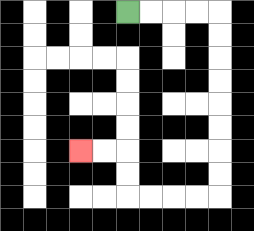{'start': '[5, 0]', 'end': '[3, 6]', 'path_directions': 'R,R,R,R,D,D,D,D,D,D,D,D,L,L,L,L,U,U,L,L', 'path_coordinates': '[[5, 0], [6, 0], [7, 0], [8, 0], [9, 0], [9, 1], [9, 2], [9, 3], [9, 4], [9, 5], [9, 6], [9, 7], [9, 8], [8, 8], [7, 8], [6, 8], [5, 8], [5, 7], [5, 6], [4, 6], [3, 6]]'}